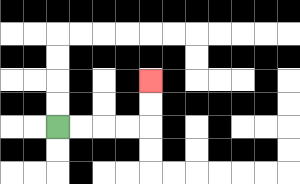{'start': '[2, 5]', 'end': '[6, 3]', 'path_directions': 'R,R,R,R,U,U', 'path_coordinates': '[[2, 5], [3, 5], [4, 5], [5, 5], [6, 5], [6, 4], [6, 3]]'}